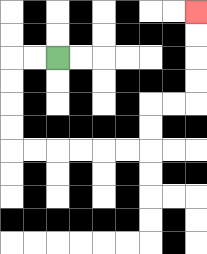{'start': '[2, 2]', 'end': '[8, 0]', 'path_directions': 'L,L,D,D,D,D,R,R,R,R,R,R,U,U,R,R,U,U,U,U', 'path_coordinates': '[[2, 2], [1, 2], [0, 2], [0, 3], [0, 4], [0, 5], [0, 6], [1, 6], [2, 6], [3, 6], [4, 6], [5, 6], [6, 6], [6, 5], [6, 4], [7, 4], [8, 4], [8, 3], [8, 2], [8, 1], [8, 0]]'}